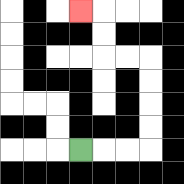{'start': '[3, 6]', 'end': '[3, 0]', 'path_directions': 'R,R,R,U,U,U,U,L,L,U,U,L', 'path_coordinates': '[[3, 6], [4, 6], [5, 6], [6, 6], [6, 5], [6, 4], [6, 3], [6, 2], [5, 2], [4, 2], [4, 1], [4, 0], [3, 0]]'}